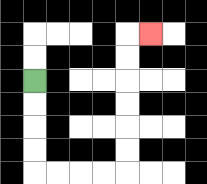{'start': '[1, 3]', 'end': '[6, 1]', 'path_directions': 'D,D,D,D,R,R,R,R,U,U,U,U,U,U,R', 'path_coordinates': '[[1, 3], [1, 4], [1, 5], [1, 6], [1, 7], [2, 7], [3, 7], [4, 7], [5, 7], [5, 6], [5, 5], [5, 4], [5, 3], [5, 2], [5, 1], [6, 1]]'}